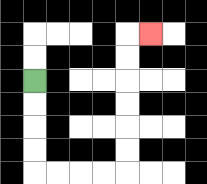{'start': '[1, 3]', 'end': '[6, 1]', 'path_directions': 'D,D,D,D,R,R,R,R,U,U,U,U,U,U,R', 'path_coordinates': '[[1, 3], [1, 4], [1, 5], [1, 6], [1, 7], [2, 7], [3, 7], [4, 7], [5, 7], [5, 6], [5, 5], [5, 4], [5, 3], [5, 2], [5, 1], [6, 1]]'}